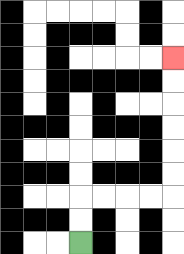{'start': '[3, 10]', 'end': '[7, 2]', 'path_directions': 'U,U,R,R,R,R,U,U,U,U,U,U', 'path_coordinates': '[[3, 10], [3, 9], [3, 8], [4, 8], [5, 8], [6, 8], [7, 8], [7, 7], [7, 6], [7, 5], [7, 4], [7, 3], [7, 2]]'}